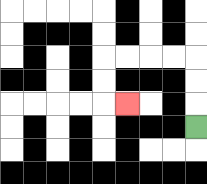{'start': '[8, 5]', 'end': '[5, 4]', 'path_directions': 'U,U,U,L,L,L,L,D,D,R', 'path_coordinates': '[[8, 5], [8, 4], [8, 3], [8, 2], [7, 2], [6, 2], [5, 2], [4, 2], [4, 3], [4, 4], [5, 4]]'}